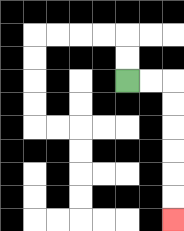{'start': '[5, 3]', 'end': '[7, 9]', 'path_directions': 'R,R,D,D,D,D,D,D', 'path_coordinates': '[[5, 3], [6, 3], [7, 3], [7, 4], [7, 5], [7, 6], [7, 7], [7, 8], [7, 9]]'}